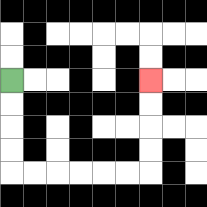{'start': '[0, 3]', 'end': '[6, 3]', 'path_directions': 'D,D,D,D,R,R,R,R,R,R,U,U,U,U', 'path_coordinates': '[[0, 3], [0, 4], [0, 5], [0, 6], [0, 7], [1, 7], [2, 7], [3, 7], [4, 7], [5, 7], [6, 7], [6, 6], [6, 5], [6, 4], [6, 3]]'}